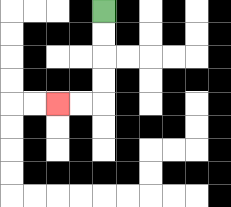{'start': '[4, 0]', 'end': '[2, 4]', 'path_directions': 'D,D,D,D,L,L', 'path_coordinates': '[[4, 0], [4, 1], [4, 2], [4, 3], [4, 4], [3, 4], [2, 4]]'}